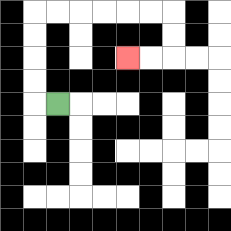{'start': '[2, 4]', 'end': '[5, 2]', 'path_directions': 'L,U,U,U,U,R,R,R,R,R,R,D,D,L,L', 'path_coordinates': '[[2, 4], [1, 4], [1, 3], [1, 2], [1, 1], [1, 0], [2, 0], [3, 0], [4, 0], [5, 0], [6, 0], [7, 0], [7, 1], [7, 2], [6, 2], [5, 2]]'}